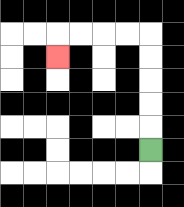{'start': '[6, 6]', 'end': '[2, 2]', 'path_directions': 'U,U,U,U,U,L,L,L,L,D', 'path_coordinates': '[[6, 6], [6, 5], [6, 4], [6, 3], [6, 2], [6, 1], [5, 1], [4, 1], [3, 1], [2, 1], [2, 2]]'}